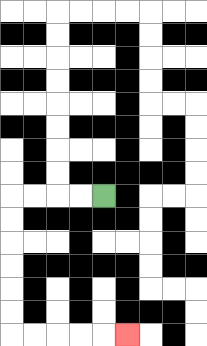{'start': '[4, 8]', 'end': '[5, 14]', 'path_directions': 'L,L,L,L,D,D,D,D,D,D,R,R,R,R,R', 'path_coordinates': '[[4, 8], [3, 8], [2, 8], [1, 8], [0, 8], [0, 9], [0, 10], [0, 11], [0, 12], [0, 13], [0, 14], [1, 14], [2, 14], [3, 14], [4, 14], [5, 14]]'}